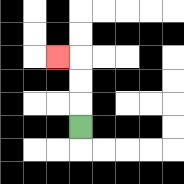{'start': '[3, 5]', 'end': '[2, 2]', 'path_directions': 'U,U,U,L', 'path_coordinates': '[[3, 5], [3, 4], [3, 3], [3, 2], [2, 2]]'}